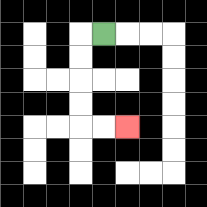{'start': '[4, 1]', 'end': '[5, 5]', 'path_directions': 'L,D,D,D,D,R,R', 'path_coordinates': '[[4, 1], [3, 1], [3, 2], [3, 3], [3, 4], [3, 5], [4, 5], [5, 5]]'}